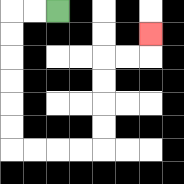{'start': '[2, 0]', 'end': '[6, 1]', 'path_directions': 'L,L,D,D,D,D,D,D,R,R,R,R,U,U,U,U,R,R,U', 'path_coordinates': '[[2, 0], [1, 0], [0, 0], [0, 1], [0, 2], [0, 3], [0, 4], [0, 5], [0, 6], [1, 6], [2, 6], [3, 6], [4, 6], [4, 5], [4, 4], [4, 3], [4, 2], [5, 2], [6, 2], [6, 1]]'}